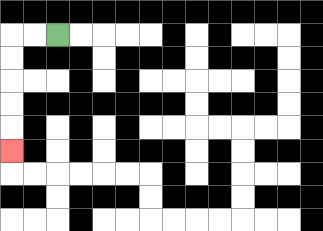{'start': '[2, 1]', 'end': '[0, 6]', 'path_directions': 'L,L,D,D,D,D,D', 'path_coordinates': '[[2, 1], [1, 1], [0, 1], [0, 2], [0, 3], [0, 4], [0, 5], [0, 6]]'}